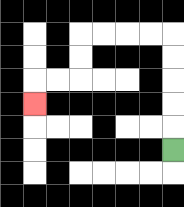{'start': '[7, 6]', 'end': '[1, 4]', 'path_directions': 'U,U,U,U,U,L,L,L,L,D,D,L,L,D', 'path_coordinates': '[[7, 6], [7, 5], [7, 4], [7, 3], [7, 2], [7, 1], [6, 1], [5, 1], [4, 1], [3, 1], [3, 2], [3, 3], [2, 3], [1, 3], [1, 4]]'}